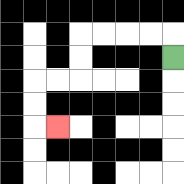{'start': '[7, 2]', 'end': '[2, 5]', 'path_directions': 'U,L,L,L,L,D,D,L,L,D,D,R', 'path_coordinates': '[[7, 2], [7, 1], [6, 1], [5, 1], [4, 1], [3, 1], [3, 2], [3, 3], [2, 3], [1, 3], [1, 4], [1, 5], [2, 5]]'}